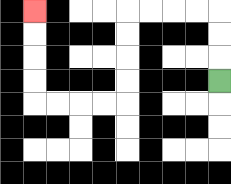{'start': '[9, 3]', 'end': '[1, 0]', 'path_directions': 'U,U,U,L,L,L,L,D,D,D,D,L,L,L,L,U,U,U,U', 'path_coordinates': '[[9, 3], [9, 2], [9, 1], [9, 0], [8, 0], [7, 0], [6, 0], [5, 0], [5, 1], [5, 2], [5, 3], [5, 4], [4, 4], [3, 4], [2, 4], [1, 4], [1, 3], [1, 2], [1, 1], [1, 0]]'}